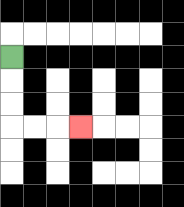{'start': '[0, 2]', 'end': '[3, 5]', 'path_directions': 'D,D,D,R,R,R', 'path_coordinates': '[[0, 2], [0, 3], [0, 4], [0, 5], [1, 5], [2, 5], [3, 5]]'}